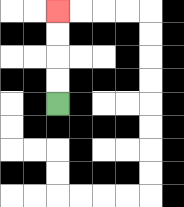{'start': '[2, 4]', 'end': '[2, 0]', 'path_directions': 'U,U,U,U', 'path_coordinates': '[[2, 4], [2, 3], [2, 2], [2, 1], [2, 0]]'}